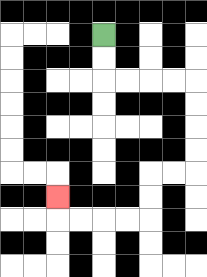{'start': '[4, 1]', 'end': '[2, 8]', 'path_directions': 'D,D,R,R,R,R,D,D,D,D,L,L,D,D,L,L,L,L,U', 'path_coordinates': '[[4, 1], [4, 2], [4, 3], [5, 3], [6, 3], [7, 3], [8, 3], [8, 4], [8, 5], [8, 6], [8, 7], [7, 7], [6, 7], [6, 8], [6, 9], [5, 9], [4, 9], [3, 9], [2, 9], [2, 8]]'}